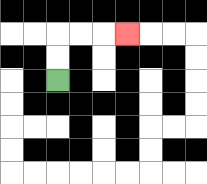{'start': '[2, 3]', 'end': '[5, 1]', 'path_directions': 'U,U,R,R,R', 'path_coordinates': '[[2, 3], [2, 2], [2, 1], [3, 1], [4, 1], [5, 1]]'}